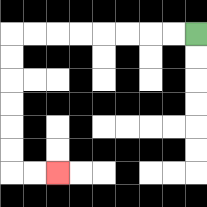{'start': '[8, 1]', 'end': '[2, 7]', 'path_directions': 'L,L,L,L,L,L,L,L,D,D,D,D,D,D,R,R', 'path_coordinates': '[[8, 1], [7, 1], [6, 1], [5, 1], [4, 1], [3, 1], [2, 1], [1, 1], [0, 1], [0, 2], [0, 3], [0, 4], [0, 5], [0, 6], [0, 7], [1, 7], [2, 7]]'}